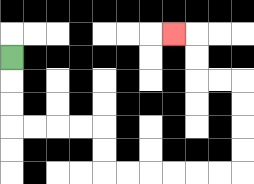{'start': '[0, 2]', 'end': '[7, 1]', 'path_directions': 'D,D,D,R,R,R,R,D,D,R,R,R,R,R,R,U,U,U,U,L,L,U,U,L', 'path_coordinates': '[[0, 2], [0, 3], [0, 4], [0, 5], [1, 5], [2, 5], [3, 5], [4, 5], [4, 6], [4, 7], [5, 7], [6, 7], [7, 7], [8, 7], [9, 7], [10, 7], [10, 6], [10, 5], [10, 4], [10, 3], [9, 3], [8, 3], [8, 2], [8, 1], [7, 1]]'}